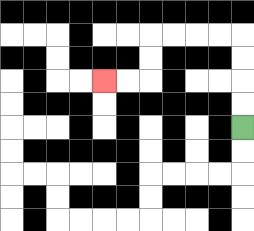{'start': '[10, 5]', 'end': '[4, 3]', 'path_directions': 'U,U,U,U,L,L,L,L,D,D,L,L', 'path_coordinates': '[[10, 5], [10, 4], [10, 3], [10, 2], [10, 1], [9, 1], [8, 1], [7, 1], [6, 1], [6, 2], [6, 3], [5, 3], [4, 3]]'}